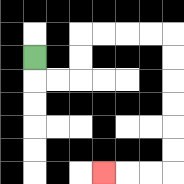{'start': '[1, 2]', 'end': '[4, 7]', 'path_directions': 'D,R,R,U,U,R,R,R,R,D,D,D,D,D,D,L,L,L', 'path_coordinates': '[[1, 2], [1, 3], [2, 3], [3, 3], [3, 2], [3, 1], [4, 1], [5, 1], [6, 1], [7, 1], [7, 2], [7, 3], [7, 4], [7, 5], [7, 6], [7, 7], [6, 7], [5, 7], [4, 7]]'}